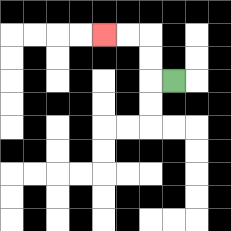{'start': '[7, 3]', 'end': '[4, 1]', 'path_directions': 'L,U,U,L,L', 'path_coordinates': '[[7, 3], [6, 3], [6, 2], [6, 1], [5, 1], [4, 1]]'}